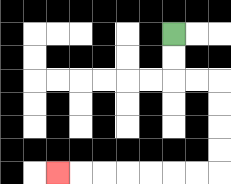{'start': '[7, 1]', 'end': '[2, 7]', 'path_directions': 'D,D,R,R,D,D,D,D,L,L,L,L,L,L,L', 'path_coordinates': '[[7, 1], [7, 2], [7, 3], [8, 3], [9, 3], [9, 4], [9, 5], [9, 6], [9, 7], [8, 7], [7, 7], [6, 7], [5, 7], [4, 7], [3, 7], [2, 7]]'}